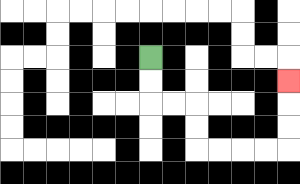{'start': '[6, 2]', 'end': '[12, 3]', 'path_directions': 'D,D,R,R,D,D,R,R,R,R,U,U,U', 'path_coordinates': '[[6, 2], [6, 3], [6, 4], [7, 4], [8, 4], [8, 5], [8, 6], [9, 6], [10, 6], [11, 6], [12, 6], [12, 5], [12, 4], [12, 3]]'}